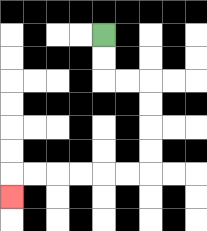{'start': '[4, 1]', 'end': '[0, 8]', 'path_directions': 'D,D,R,R,D,D,D,D,L,L,L,L,L,L,D', 'path_coordinates': '[[4, 1], [4, 2], [4, 3], [5, 3], [6, 3], [6, 4], [6, 5], [6, 6], [6, 7], [5, 7], [4, 7], [3, 7], [2, 7], [1, 7], [0, 7], [0, 8]]'}